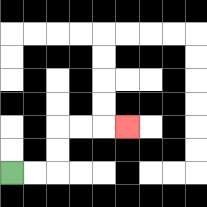{'start': '[0, 7]', 'end': '[5, 5]', 'path_directions': 'R,R,U,U,R,R,R', 'path_coordinates': '[[0, 7], [1, 7], [2, 7], [2, 6], [2, 5], [3, 5], [4, 5], [5, 5]]'}